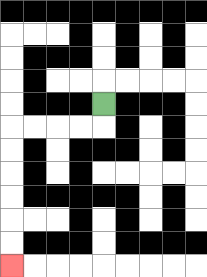{'start': '[4, 4]', 'end': '[0, 11]', 'path_directions': 'D,L,L,L,L,D,D,D,D,D,D', 'path_coordinates': '[[4, 4], [4, 5], [3, 5], [2, 5], [1, 5], [0, 5], [0, 6], [0, 7], [0, 8], [0, 9], [0, 10], [0, 11]]'}